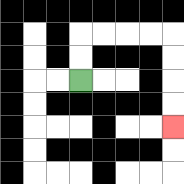{'start': '[3, 3]', 'end': '[7, 5]', 'path_directions': 'U,U,R,R,R,R,D,D,D,D', 'path_coordinates': '[[3, 3], [3, 2], [3, 1], [4, 1], [5, 1], [6, 1], [7, 1], [7, 2], [7, 3], [7, 4], [7, 5]]'}